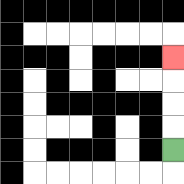{'start': '[7, 6]', 'end': '[7, 2]', 'path_directions': 'U,U,U,U', 'path_coordinates': '[[7, 6], [7, 5], [7, 4], [7, 3], [7, 2]]'}